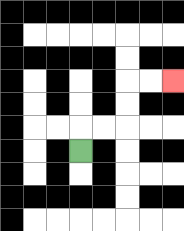{'start': '[3, 6]', 'end': '[7, 3]', 'path_directions': 'U,R,R,U,U,R,R', 'path_coordinates': '[[3, 6], [3, 5], [4, 5], [5, 5], [5, 4], [5, 3], [6, 3], [7, 3]]'}